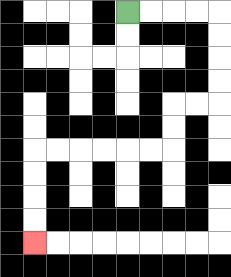{'start': '[5, 0]', 'end': '[1, 10]', 'path_directions': 'R,R,R,R,D,D,D,D,L,L,D,D,L,L,L,L,L,L,D,D,D,D', 'path_coordinates': '[[5, 0], [6, 0], [7, 0], [8, 0], [9, 0], [9, 1], [9, 2], [9, 3], [9, 4], [8, 4], [7, 4], [7, 5], [7, 6], [6, 6], [5, 6], [4, 6], [3, 6], [2, 6], [1, 6], [1, 7], [1, 8], [1, 9], [1, 10]]'}